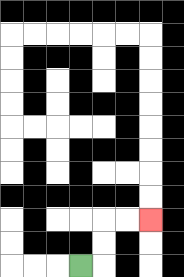{'start': '[3, 11]', 'end': '[6, 9]', 'path_directions': 'R,U,U,R,R', 'path_coordinates': '[[3, 11], [4, 11], [4, 10], [4, 9], [5, 9], [6, 9]]'}